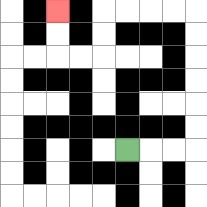{'start': '[5, 6]', 'end': '[2, 0]', 'path_directions': 'R,R,R,U,U,U,U,U,U,L,L,L,L,D,D,L,L,U,U', 'path_coordinates': '[[5, 6], [6, 6], [7, 6], [8, 6], [8, 5], [8, 4], [8, 3], [8, 2], [8, 1], [8, 0], [7, 0], [6, 0], [5, 0], [4, 0], [4, 1], [4, 2], [3, 2], [2, 2], [2, 1], [2, 0]]'}